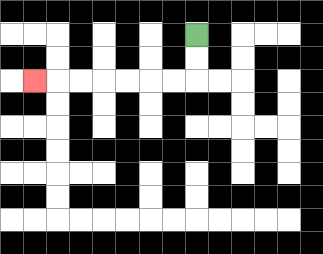{'start': '[8, 1]', 'end': '[1, 3]', 'path_directions': 'D,D,L,L,L,L,L,L,L', 'path_coordinates': '[[8, 1], [8, 2], [8, 3], [7, 3], [6, 3], [5, 3], [4, 3], [3, 3], [2, 3], [1, 3]]'}